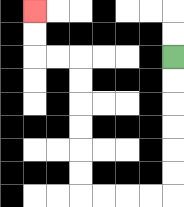{'start': '[7, 2]', 'end': '[1, 0]', 'path_directions': 'D,D,D,D,D,D,L,L,L,L,U,U,U,U,U,U,L,L,U,U', 'path_coordinates': '[[7, 2], [7, 3], [7, 4], [7, 5], [7, 6], [7, 7], [7, 8], [6, 8], [5, 8], [4, 8], [3, 8], [3, 7], [3, 6], [3, 5], [3, 4], [3, 3], [3, 2], [2, 2], [1, 2], [1, 1], [1, 0]]'}